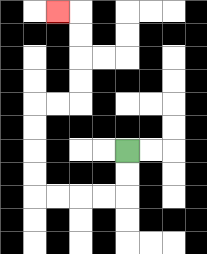{'start': '[5, 6]', 'end': '[2, 0]', 'path_directions': 'D,D,L,L,L,L,U,U,U,U,R,R,U,U,U,U,L', 'path_coordinates': '[[5, 6], [5, 7], [5, 8], [4, 8], [3, 8], [2, 8], [1, 8], [1, 7], [1, 6], [1, 5], [1, 4], [2, 4], [3, 4], [3, 3], [3, 2], [3, 1], [3, 0], [2, 0]]'}